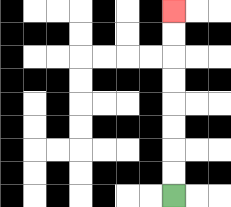{'start': '[7, 8]', 'end': '[7, 0]', 'path_directions': 'U,U,U,U,U,U,U,U', 'path_coordinates': '[[7, 8], [7, 7], [7, 6], [7, 5], [7, 4], [7, 3], [7, 2], [7, 1], [7, 0]]'}